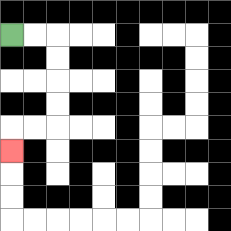{'start': '[0, 1]', 'end': '[0, 6]', 'path_directions': 'R,R,D,D,D,D,L,L,D', 'path_coordinates': '[[0, 1], [1, 1], [2, 1], [2, 2], [2, 3], [2, 4], [2, 5], [1, 5], [0, 5], [0, 6]]'}